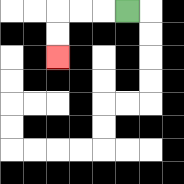{'start': '[5, 0]', 'end': '[2, 2]', 'path_directions': 'L,L,L,D,D', 'path_coordinates': '[[5, 0], [4, 0], [3, 0], [2, 0], [2, 1], [2, 2]]'}